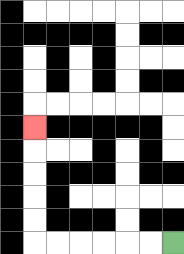{'start': '[7, 10]', 'end': '[1, 5]', 'path_directions': 'L,L,L,L,L,L,U,U,U,U,U', 'path_coordinates': '[[7, 10], [6, 10], [5, 10], [4, 10], [3, 10], [2, 10], [1, 10], [1, 9], [1, 8], [1, 7], [1, 6], [1, 5]]'}